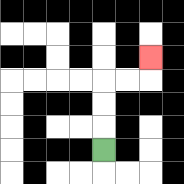{'start': '[4, 6]', 'end': '[6, 2]', 'path_directions': 'U,U,U,R,R,U', 'path_coordinates': '[[4, 6], [4, 5], [4, 4], [4, 3], [5, 3], [6, 3], [6, 2]]'}